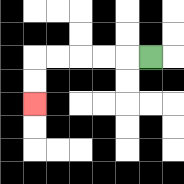{'start': '[6, 2]', 'end': '[1, 4]', 'path_directions': 'L,L,L,L,L,D,D', 'path_coordinates': '[[6, 2], [5, 2], [4, 2], [3, 2], [2, 2], [1, 2], [1, 3], [1, 4]]'}